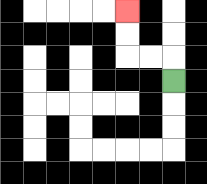{'start': '[7, 3]', 'end': '[5, 0]', 'path_directions': 'U,L,L,U,U', 'path_coordinates': '[[7, 3], [7, 2], [6, 2], [5, 2], [5, 1], [5, 0]]'}